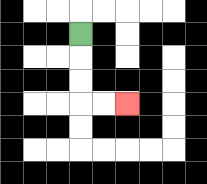{'start': '[3, 1]', 'end': '[5, 4]', 'path_directions': 'D,D,D,R,R', 'path_coordinates': '[[3, 1], [3, 2], [3, 3], [3, 4], [4, 4], [5, 4]]'}